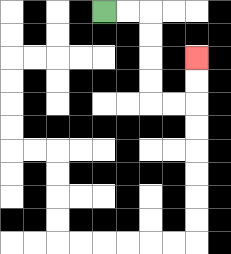{'start': '[4, 0]', 'end': '[8, 2]', 'path_directions': 'R,R,D,D,D,D,R,R,U,U', 'path_coordinates': '[[4, 0], [5, 0], [6, 0], [6, 1], [6, 2], [6, 3], [6, 4], [7, 4], [8, 4], [8, 3], [8, 2]]'}